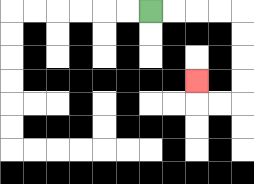{'start': '[6, 0]', 'end': '[8, 3]', 'path_directions': 'R,R,R,R,D,D,D,D,L,L,U', 'path_coordinates': '[[6, 0], [7, 0], [8, 0], [9, 0], [10, 0], [10, 1], [10, 2], [10, 3], [10, 4], [9, 4], [8, 4], [8, 3]]'}